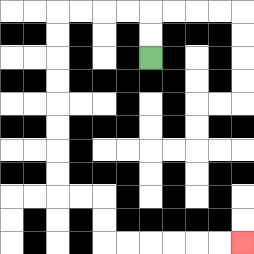{'start': '[6, 2]', 'end': '[10, 10]', 'path_directions': 'U,U,L,L,L,L,D,D,D,D,D,D,D,D,R,R,D,D,R,R,R,R,R,R', 'path_coordinates': '[[6, 2], [6, 1], [6, 0], [5, 0], [4, 0], [3, 0], [2, 0], [2, 1], [2, 2], [2, 3], [2, 4], [2, 5], [2, 6], [2, 7], [2, 8], [3, 8], [4, 8], [4, 9], [4, 10], [5, 10], [6, 10], [7, 10], [8, 10], [9, 10], [10, 10]]'}